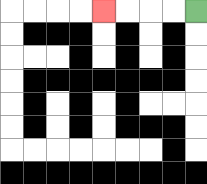{'start': '[8, 0]', 'end': '[4, 0]', 'path_directions': 'L,L,L,L', 'path_coordinates': '[[8, 0], [7, 0], [6, 0], [5, 0], [4, 0]]'}